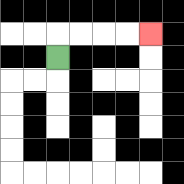{'start': '[2, 2]', 'end': '[6, 1]', 'path_directions': 'U,R,R,R,R', 'path_coordinates': '[[2, 2], [2, 1], [3, 1], [4, 1], [5, 1], [6, 1]]'}